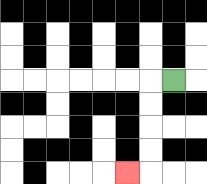{'start': '[7, 3]', 'end': '[5, 7]', 'path_directions': 'L,D,D,D,D,L', 'path_coordinates': '[[7, 3], [6, 3], [6, 4], [6, 5], [6, 6], [6, 7], [5, 7]]'}